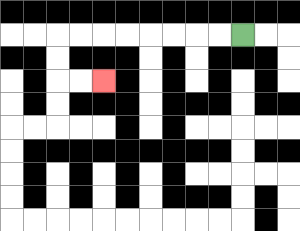{'start': '[10, 1]', 'end': '[4, 3]', 'path_directions': 'L,L,L,L,L,L,L,L,D,D,R,R', 'path_coordinates': '[[10, 1], [9, 1], [8, 1], [7, 1], [6, 1], [5, 1], [4, 1], [3, 1], [2, 1], [2, 2], [2, 3], [3, 3], [4, 3]]'}